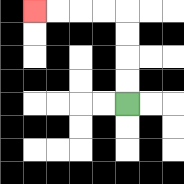{'start': '[5, 4]', 'end': '[1, 0]', 'path_directions': 'U,U,U,U,L,L,L,L', 'path_coordinates': '[[5, 4], [5, 3], [5, 2], [5, 1], [5, 0], [4, 0], [3, 0], [2, 0], [1, 0]]'}